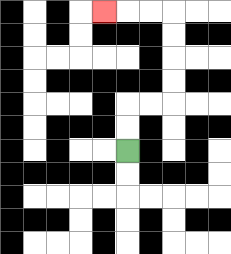{'start': '[5, 6]', 'end': '[4, 0]', 'path_directions': 'U,U,R,R,U,U,U,U,L,L,L', 'path_coordinates': '[[5, 6], [5, 5], [5, 4], [6, 4], [7, 4], [7, 3], [7, 2], [7, 1], [7, 0], [6, 0], [5, 0], [4, 0]]'}